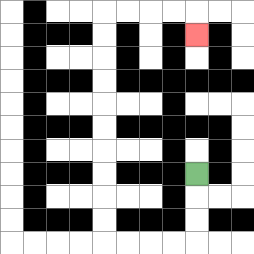{'start': '[8, 7]', 'end': '[8, 1]', 'path_directions': 'D,D,D,L,L,L,L,U,U,U,U,U,U,U,U,U,U,R,R,R,R,D', 'path_coordinates': '[[8, 7], [8, 8], [8, 9], [8, 10], [7, 10], [6, 10], [5, 10], [4, 10], [4, 9], [4, 8], [4, 7], [4, 6], [4, 5], [4, 4], [4, 3], [4, 2], [4, 1], [4, 0], [5, 0], [6, 0], [7, 0], [8, 0], [8, 1]]'}